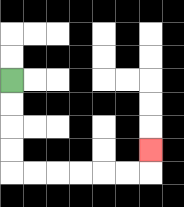{'start': '[0, 3]', 'end': '[6, 6]', 'path_directions': 'D,D,D,D,R,R,R,R,R,R,U', 'path_coordinates': '[[0, 3], [0, 4], [0, 5], [0, 6], [0, 7], [1, 7], [2, 7], [3, 7], [4, 7], [5, 7], [6, 7], [6, 6]]'}